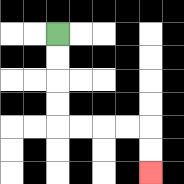{'start': '[2, 1]', 'end': '[6, 7]', 'path_directions': 'D,D,D,D,R,R,R,R,D,D', 'path_coordinates': '[[2, 1], [2, 2], [2, 3], [2, 4], [2, 5], [3, 5], [4, 5], [5, 5], [6, 5], [6, 6], [6, 7]]'}